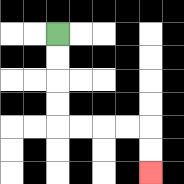{'start': '[2, 1]', 'end': '[6, 7]', 'path_directions': 'D,D,D,D,R,R,R,R,D,D', 'path_coordinates': '[[2, 1], [2, 2], [2, 3], [2, 4], [2, 5], [3, 5], [4, 5], [5, 5], [6, 5], [6, 6], [6, 7]]'}